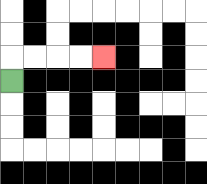{'start': '[0, 3]', 'end': '[4, 2]', 'path_directions': 'U,R,R,R,R', 'path_coordinates': '[[0, 3], [0, 2], [1, 2], [2, 2], [3, 2], [4, 2]]'}